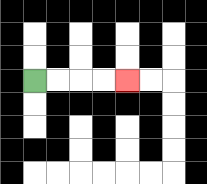{'start': '[1, 3]', 'end': '[5, 3]', 'path_directions': 'R,R,R,R', 'path_coordinates': '[[1, 3], [2, 3], [3, 3], [4, 3], [5, 3]]'}